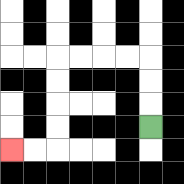{'start': '[6, 5]', 'end': '[0, 6]', 'path_directions': 'U,U,U,L,L,L,L,D,D,D,D,L,L', 'path_coordinates': '[[6, 5], [6, 4], [6, 3], [6, 2], [5, 2], [4, 2], [3, 2], [2, 2], [2, 3], [2, 4], [2, 5], [2, 6], [1, 6], [0, 6]]'}